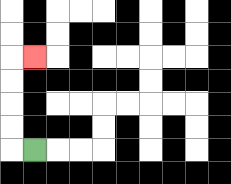{'start': '[1, 6]', 'end': '[1, 2]', 'path_directions': 'L,U,U,U,U,R', 'path_coordinates': '[[1, 6], [0, 6], [0, 5], [0, 4], [0, 3], [0, 2], [1, 2]]'}